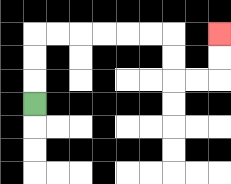{'start': '[1, 4]', 'end': '[9, 1]', 'path_directions': 'U,U,U,R,R,R,R,R,R,D,D,R,R,U,U', 'path_coordinates': '[[1, 4], [1, 3], [1, 2], [1, 1], [2, 1], [3, 1], [4, 1], [5, 1], [6, 1], [7, 1], [7, 2], [7, 3], [8, 3], [9, 3], [9, 2], [9, 1]]'}